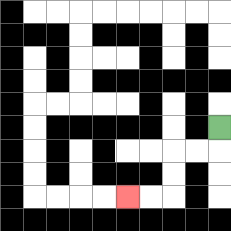{'start': '[9, 5]', 'end': '[5, 8]', 'path_directions': 'D,L,L,D,D,L,L', 'path_coordinates': '[[9, 5], [9, 6], [8, 6], [7, 6], [7, 7], [7, 8], [6, 8], [5, 8]]'}